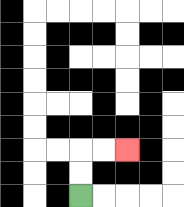{'start': '[3, 8]', 'end': '[5, 6]', 'path_directions': 'U,U,R,R', 'path_coordinates': '[[3, 8], [3, 7], [3, 6], [4, 6], [5, 6]]'}